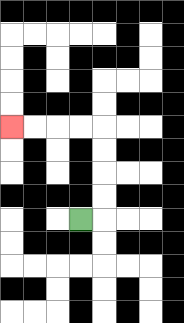{'start': '[3, 9]', 'end': '[0, 5]', 'path_directions': 'R,U,U,U,U,L,L,L,L', 'path_coordinates': '[[3, 9], [4, 9], [4, 8], [4, 7], [4, 6], [4, 5], [3, 5], [2, 5], [1, 5], [0, 5]]'}